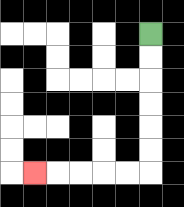{'start': '[6, 1]', 'end': '[1, 7]', 'path_directions': 'D,D,D,D,D,D,L,L,L,L,L', 'path_coordinates': '[[6, 1], [6, 2], [6, 3], [6, 4], [6, 5], [6, 6], [6, 7], [5, 7], [4, 7], [3, 7], [2, 7], [1, 7]]'}